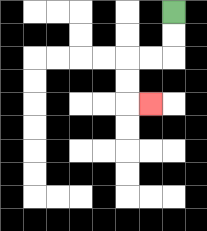{'start': '[7, 0]', 'end': '[6, 4]', 'path_directions': 'D,D,L,L,D,D,R', 'path_coordinates': '[[7, 0], [7, 1], [7, 2], [6, 2], [5, 2], [5, 3], [5, 4], [6, 4]]'}